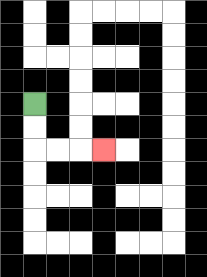{'start': '[1, 4]', 'end': '[4, 6]', 'path_directions': 'D,D,R,R,R', 'path_coordinates': '[[1, 4], [1, 5], [1, 6], [2, 6], [3, 6], [4, 6]]'}